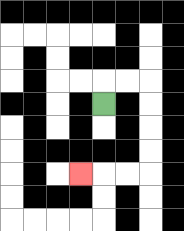{'start': '[4, 4]', 'end': '[3, 7]', 'path_directions': 'U,R,R,D,D,D,D,L,L,L', 'path_coordinates': '[[4, 4], [4, 3], [5, 3], [6, 3], [6, 4], [6, 5], [6, 6], [6, 7], [5, 7], [4, 7], [3, 7]]'}